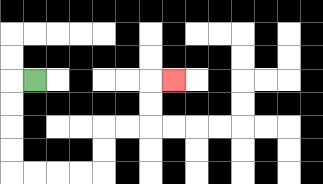{'start': '[1, 3]', 'end': '[7, 3]', 'path_directions': 'L,D,D,D,D,R,R,R,R,U,U,R,R,U,U,R', 'path_coordinates': '[[1, 3], [0, 3], [0, 4], [0, 5], [0, 6], [0, 7], [1, 7], [2, 7], [3, 7], [4, 7], [4, 6], [4, 5], [5, 5], [6, 5], [6, 4], [6, 3], [7, 3]]'}